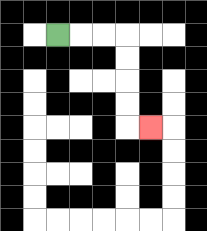{'start': '[2, 1]', 'end': '[6, 5]', 'path_directions': 'R,R,R,D,D,D,D,R', 'path_coordinates': '[[2, 1], [3, 1], [4, 1], [5, 1], [5, 2], [5, 3], [5, 4], [5, 5], [6, 5]]'}